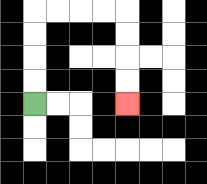{'start': '[1, 4]', 'end': '[5, 4]', 'path_directions': 'U,U,U,U,R,R,R,R,D,D,D,D', 'path_coordinates': '[[1, 4], [1, 3], [1, 2], [1, 1], [1, 0], [2, 0], [3, 0], [4, 0], [5, 0], [5, 1], [5, 2], [5, 3], [5, 4]]'}